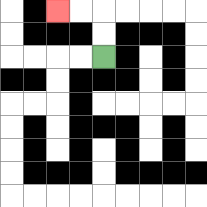{'start': '[4, 2]', 'end': '[2, 0]', 'path_directions': 'U,U,L,L', 'path_coordinates': '[[4, 2], [4, 1], [4, 0], [3, 0], [2, 0]]'}